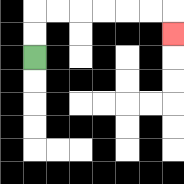{'start': '[1, 2]', 'end': '[7, 1]', 'path_directions': 'U,U,R,R,R,R,R,R,D', 'path_coordinates': '[[1, 2], [1, 1], [1, 0], [2, 0], [3, 0], [4, 0], [5, 0], [6, 0], [7, 0], [7, 1]]'}